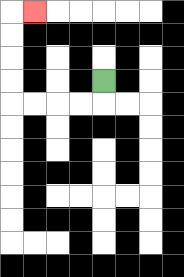{'start': '[4, 3]', 'end': '[1, 0]', 'path_directions': 'D,L,L,L,L,U,U,U,U,R', 'path_coordinates': '[[4, 3], [4, 4], [3, 4], [2, 4], [1, 4], [0, 4], [0, 3], [0, 2], [0, 1], [0, 0], [1, 0]]'}